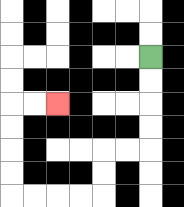{'start': '[6, 2]', 'end': '[2, 4]', 'path_directions': 'D,D,D,D,L,L,D,D,L,L,L,L,U,U,U,U,R,R', 'path_coordinates': '[[6, 2], [6, 3], [6, 4], [6, 5], [6, 6], [5, 6], [4, 6], [4, 7], [4, 8], [3, 8], [2, 8], [1, 8], [0, 8], [0, 7], [0, 6], [0, 5], [0, 4], [1, 4], [2, 4]]'}